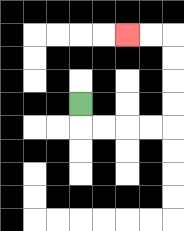{'start': '[3, 4]', 'end': '[5, 1]', 'path_directions': 'D,R,R,R,R,U,U,U,U,L,L', 'path_coordinates': '[[3, 4], [3, 5], [4, 5], [5, 5], [6, 5], [7, 5], [7, 4], [7, 3], [7, 2], [7, 1], [6, 1], [5, 1]]'}